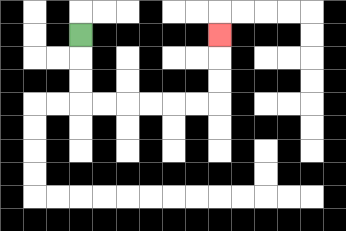{'start': '[3, 1]', 'end': '[9, 1]', 'path_directions': 'D,D,D,R,R,R,R,R,R,U,U,U', 'path_coordinates': '[[3, 1], [3, 2], [3, 3], [3, 4], [4, 4], [5, 4], [6, 4], [7, 4], [8, 4], [9, 4], [9, 3], [9, 2], [9, 1]]'}